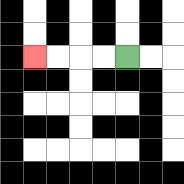{'start': '[5, 2]', 'end': '[1, 2]', 'path_directions': 'L,L,L,L', 'path_coordinates': '[[5, 2], [4, 2], [3, 2], [2, 2], [1, 2]]'}